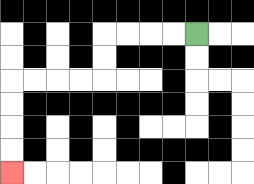{'start': '[8, 1]', 'end': '[0, 7]', 'path_directions': 'L,L,L,L,D,D,L,L,L,L,D,D,D,D', 'path_coordinates': '[[8, 1], [7, 1], [6, 1], [5, 1], [4, 1], [4, 2], [4, 3], [3, 3], [2, 3], [1, 3], [0, 3], [0, 4], [0, 5], [0, 6], [0, 7]]'}